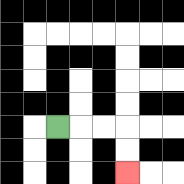{'start': '[2, 5]', 'end': '[5, 7]', 'path_directions': 'R,R,R,D,D', 'path_coordinates': '[[2, 5], [3, 5], [4, 5], [5, 5], [5, 6], [5, 7]]'}